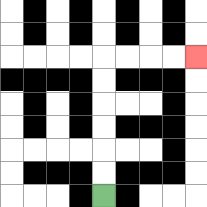{'start': '[4, 8]', 'end': '[8, 2]', 'path_directions': 'U,U,U,U,U,U,R,R,R,R', 'path_coordinates': '[[4, 8], [4, 7], [4, 6], [4, 5], [4, 4], [4, 3], [4, 2], [5, 2], [6, 2], [7, 2], [8, 2]]'}